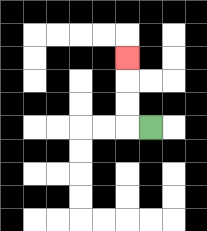{'start': '[6, 5]', 'end': '[5, 2]', 'path_directions': 'L,U,U,U', 'path_coordinates': '[[6, 5], [5, 5], [5, 4], [5, 3], [5, 2]]'}